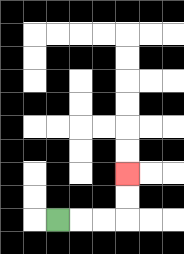{'start': '[2, 9]', 'end': '[5, 7]', 'path_directions': 'R,R,R,U,U', 'path_coordinates': '[[2, 9], [3, 9], [4, 9], [5, 9], [5, 8], [5, 7]]'}